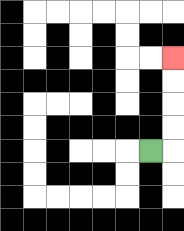{'start': '[6, 6]', 'end': '[7, 2]', 'path_directions': 'R,U,U,U,U', 'path_coordinates': '[[6, 6], [7, 6], [7, 5], [7, 4], [7, 3], [7, 2]]'}